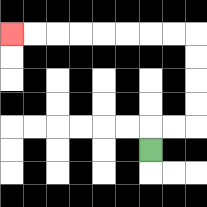{'start': '[6, 6]', 'end': '[0, 1]', 'path_directions': 'U,R,R,U,U,U,U,L,L,L,L,L,L,L,L', 'path_coordinates': '[[6, 6], [6, 5], [7, 5], [8, 5], [8, 4], [8, 3], [8, 2], [8, 1], [7, 1], [6, 1], [5, 1], [4, 1], [3, 1], [2, 1], [1, 1], [0, 1]]'}